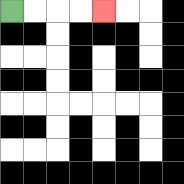{'start': '[0, 0]', 'end': '[4, 0]', 'path_directions': 'R,R,R,R', 'path_coordinates': '[[0, 0], [1, 0], [2, 0], [3, 0], [4, 0]]'}